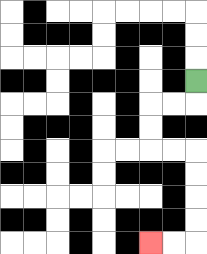{'start': '[8, 3]', 'end': '[6, 10]', 'path_directions': 'D,L,L,D,D,R,R,D,D,D,D,L,L', 'path_coordinates': '[[8, 3], [8, 4], [7, 4], [6, 4], [6, 5], [6, 6], [7, 6], [8, 6], [8, 7], [8, 8], [8, 9], [8, 10], [7, 10], [6, 10]]'}